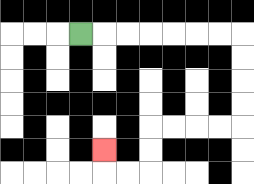{'start': '[3, 1]', 'end': '[4, 6]', 'path_directions': 'R,R,R,R,R,R,R,D,D,D,D,L,L,L,L,D,D,L,L,U', 'path_coordinates': '[[3, 1], [4, 1], [5, 1], [6, 1], [7, 1], [8, 1], [9, 1], [10, 1], [10, 2], [10, 3], [10, 4], [10, 5], [9, 5], [8, 5], [7, 5], [6, 5], [6, 6], [6, 7], [5, 7], [4, 7], [4, 6]]'}